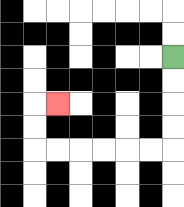{'start': '[7, 2]', 'end': '[2, 4]', 'path_directions': 'D,D,D,D,L,L,L,L,L,L,U,U,R', 'path_coordinates': '[[7, 2], [7, 3], [7, 4], [7, 5], [7, 6], [6, 6], [5, 6], [4, 6], [3, 6], [2, 6], [1, 6], [1, 5], [1, 4], [2, 4]]'}